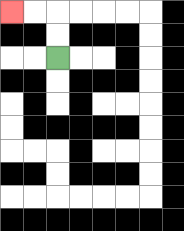{'start': '[2, 2]', 'end': '[0, 0]', 'path_directions': 'U,U,L,L', 'path_coordinates': '[[2, 2], [2, 1], [2, 0], [1, 0], [0, 0]]'}